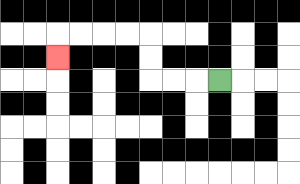{'start': '[9, 3]', 'end': '[2, 2]', 'path_directions': 'L,L,L,U,U,L,L,L,L,D', 'path_coordinates': '[[9, 3], [8, 3], [7, 3], [6, 3], [6, 2], [6, 1], [5, 1], [4, 1], [3, 1], [2, 1], [2, 2]]'}